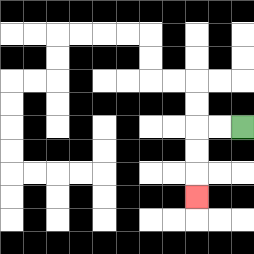{'start': '[10, 5]', 'end': '[8, 8]', 'path_directions': 'L,L,D,D,D', 'path_coordinates': '[[10, 5], [9, 5], [8, 5], [8, 6], [8, 7], [8, 8]]'}